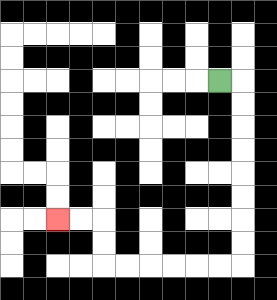{'start': '[9, 3]', 'end': '[2, 9]', 'path_directions': 'R,D,D,D,D,D,D,D,D,L,L,L,L,L,L,U,U,L,L', 'path_coordinates': '[[9, 3], [10, 3], [10, 4], [10, 5], [10, 6], [10, 7], [10, 8], [10, 9], [10, 10], [10, 11], [9, 11], [8, 11], [7, 11], [6, 11], [5, 11], [4, 11], [4, 10], [4, 9], [3, 9], [2, 9]]'}